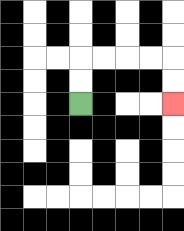{'start': '[3, 4]', 'end': '[7, 4]', 'path_directions': 'U,U,R,R,R,R,D,D', 'path_coordinates': '[[3, 4], [3, 3], [3, 2], [4, 2], [5, 2], [6, 2], [7, 2], [7, 3], [7, 4]]'}